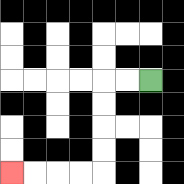{'start': '[6, 3]', 'end': '[0, 7]', 'path_directions': 'L,L,D,D,D,D,L,L,L,L', 'path_coordinates': '[[6, 3], [5, 3], [4, 3], [4, 4], [4, 5], [4, 6], [4, 7], [3, 7], [2, 7], [1, 7], [0, 7]]'}